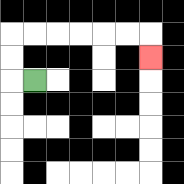{'start': '[1, 3]', 'end': '[6, 2]', 'path_directions': 'L,U,U,R,R,R,R,R,R,D', 'path_coordinates': '[[1, 3], [0, 3], [0, 2], [0, 1], [1, 1], [2, 1], [3, 1], [4, 1], [5, 1], [6, 1], [6, 2]]'}